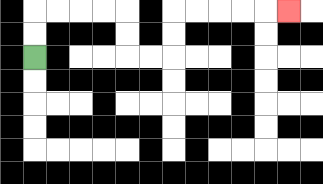{'start': '[1, 2]', 'end': '[12, 0]', 'path_directions': 'U,U,R,R,R,R,D,D,R,R,U,U,R,R,R,R,R', 'path_coordinates': '[[1, 2], [1, 1], [1, 0], [2, 0], [3, 0], [4, 0], [5, 0], [5, 1], [5, 2], [6, 2], [7, 2], [7, 1], [7, 0], [8, 0], [9, 0], [10, 0], [11, 0], [12, 0]]'}